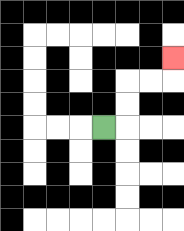{'start': '[4, 5]', 'end': '[7, 2]', 'path_directions': 'R,U,U,R,R,U', 'path_coordinates': '[[4, 5], [5, 5], [5, 4], [5, 3], [6, 3], [7, 3], [7, 2]]'}